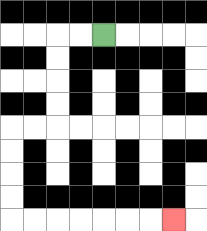{'start': '[4, 1]', 'end': '[7, 9]', 'path_directions': 'L,L,D,D,D,D,L,L,D,D,D,D,R,R,R,R,R,R,R', 'path_coordinates': '[[4, 1], [3, 1], [2, 1], [2, 2], [2, 3], [2, 4], [2, 5], [1, 5], [0, 5], [0, 6], [0, 7], [0, 8], [0, 9], [1, 9], [2, 9], [3, 9], [4, 9], [5, 9], [6, 9], [7, 9]]'}